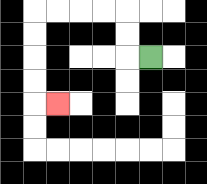{'start': '[6, 2]', 'end': '[2, 4]', 'path_directions': 'L,U,U,L,L,L,L,D,D,D,D,R', 'path_coordinates': '[[6, 2], [5, 2], [5, 1], [5, 0], [4, 0], [3, 0], [2, 0], [1, 0], [1, 1], [1, 2], [1, 3], [1, 4], [2, 4]]'}